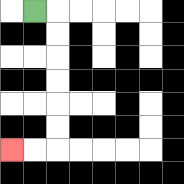{'start': '[1, 0]', 'end': '[0, 6]', 'path_directions': 'R,D,D,D,D,D,D,L,L', 'path_coordinates': '[[1, 0], [2, 0], [2, 1], [2, 2], [2, 3], [2, 4], [2, 5], [2, 6], [1, 6], [0, 6]]'}